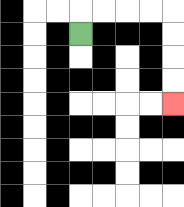{'start': '[3, 1]', 'end': '[7, 4]', 'path_directions': 'U,R,R,R,R,D,D,D,D', 'path_coordinates': '[[3, 1], [3, 0], [4, 0], [5, 0], [6, 0], [7, 0], [7, 1], [7, 2], [7, 3], [7, 4]]'}